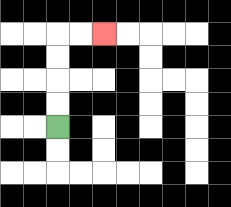{'start': '[2, 5]', 'end': '[4, 1]', 'path_directions': 'U,U,U,U,R,R', 'path_coordinates': '[[2, 5], [2, 4], [2, 3], [2, 2], [2, 1], [3, 1], [4, 1]]'}